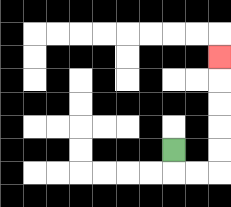{'start': '[7, 6]', 'end': '[9, 2]', 'path_directions': 'D,R,R,U,U,U,U,U', 'path_coordinates': '[[7, 6], [7, 7], [8, 7], [9, 7], [9, 6], [9, 5], [9, 4], [9, 3], [9, 2]]'}